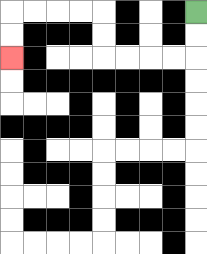{'start': '[8, 0]', 'end': '[0, 2]', 'path_directions': 'D,D,L,L,L,L,U,U,L,L,L,L,D,D', 'path_coordinates': '[[8, 0], [8, 1], [8, 2], [7, 2], [6, 2], [5, 2], [4, 2], [4, 1], [4, 0], [3, 0], [2, 0], [1, 0], [0, 0], [0, 1], [0, 2]]'}